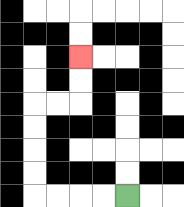{'start': '[5, 8]', 'end': '[3, 2]', 'path_directions': 'L,L,L,L,U,U,U,U,R,R,U,U', 'path_coordinates': '[[5, 8], [4, 8], [3, 8], [2, 8], [1, 8], [1, 7], [1, 6], [1, 5], [1, 4], [2, 4], [3, 4], [3, 3], [3, 2]]'}